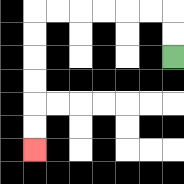{'start': '[7, 2]', 'end': '[1, 6]', 'path_directions': 'U,U,L,L,L,L,L,L,D,D,D,D,D,D', 'path_coordinates': '[[7, 2], [7, 1], [7, 0], [6, 0], [5, 0], [4, 0], [3, 0], [2, 0], [1, 0], [1, 1], [1, 2], [1, 3], [1, 4], [1, 5], [1, 6]]'}